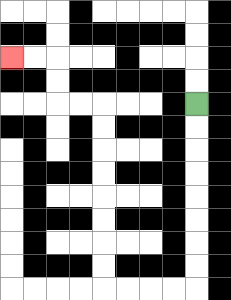{'start': '[8, 4]', 'end': '[0, 2]', 'path_directions': 'D,D,D,D,D,D,D,D,L,L,L,L,U,U,U,U,U,U,U,U,L,L,U,U,L,L', 'path_coordinates': '[[8, 4], [8, 5], [8, 6], [8, 7], [8, 8], [8, 9], [8, 10], [8, 11], [8, 12], [7, 12], [6, 12], [5, 12], [4, 12], [4, 11], [4, 10], [4, 9], [4, 8], [4, 7], [4, 6], [4, 5], [4, 4], [3, 4], [2, 4], [2, 3], [2, 2], [1, 2], [0, 2]]'}